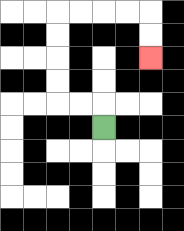{'start': '[4, 5]', 'end': '[6, 2]', 'path_directions': 'U,L,L,U,U,U,U,R,R,R,R,D,D', 'path_coordinates': '[[4, 5], [4, 4], [3, 4], [2, 4], [2, 3], [2, 2], [2, 1], [2, 0], [3, 0], [4, 0], [5, 0], [6, 0], [6, 1], [6, 2]]'}